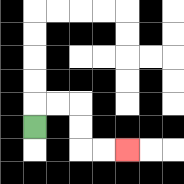{'start': '[1, 5]', 'end': '[5, 6]', 'path_directions': 'U,R,R,D,D,R,R', 'path_coordinates': '[[1, 5], [1, 4], [2, 4], [3, 4], [3, 5], [3, 6], [4, 6], [5, 6]]'}